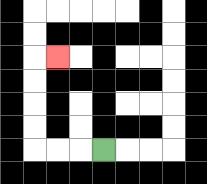{'start': '[4, 6]', 'end': '[2, 2]', 'path_directions': 'L,L,L,U,U,U,U,R', 'path_coordinates': '[[4, 6], [3, 6], [2, 6], [1, 6], [1, 5], [1, 4], [1, 3], [1, 2], [2, 2]]'}